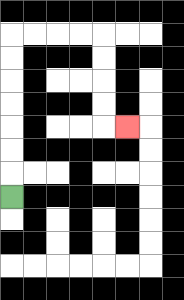{'start': '[0, 8]', 'end': '[5, 5]', 'path_directions': 'U,U,U,U,U,U,U,R,R,R,R,D,D,D,D,R', 'path_coordinates': '[[0, 8], [0, 7], [0, 6], [0, 5], [0, 4], [0, 3], [0, 2], [0, 1], [1, 1], [2, 1], [3, 1], [4, 1], [4, 2], [4, 3], [4, 4], [4, 5], [5, 5]]'}